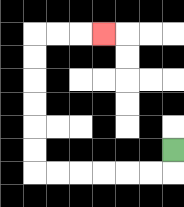{'start': '[7, 6]', 'end': '[4, 1]', 'path_directions': 'D,L,L,L,L,L,L,U,U,U,U,U,U,R,R,R', 'path_coordinates': '[[7, 6], [7, 7], [6, 7], [5, 7], [4, 7], [3, 7], [2, 7], [1, 7], [1, 6], [1, 5], [1, 4], [1, 3], [1, 2], [1, 1], [2, 1], [3, 1], [4, 1]]'}